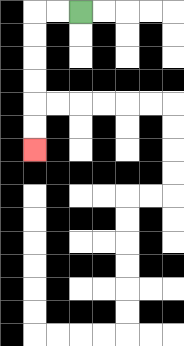{'start': '[3, 0]', 'end': '[1, 6]', 'path_directions': 'L,L,D,D,D,D,D,D', 'path_coordinates': '[[3, 0], [2, 0], [1, 0], [1, 1], [1, 2], [1, 3], [1, 4], [1, 5], [1, 6]]'}